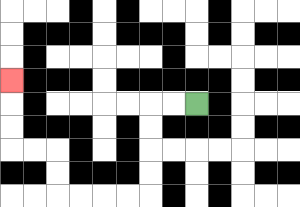{'start': '[8, 4]', 'end': '[0, 3]', 'path_directions': 'L,L,D,D,D,D,L,L,L,L,U,U,L,L,U,U,U', 'path_coordinates': '[[8, 4], [7, 4], [6, 4], [6, 5], [6, 6], [6, 7], [6, 8], [5, 8], [4, 8], [3, 8], [2, 8], [2, 7], [2, 6], [1, 6], [0, 6], [0, 5], [0, 4], [0, 3]]'}